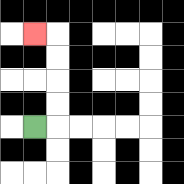{'start': '[1, 5]', 'end': '[1, 1]', 'path_directions': 'R,U,U,U,U,L', 'path_coordinates': '[[1, 5], [2, 5], [2, 4], [2, 3], [2, 2], [2, 1], [1, 1]]'}